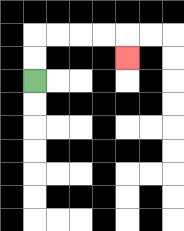{'start': '[1, 3]', 'end': '[5, 2]', 'path_directions': 'U,U,R,R,R,R,D', 'path_coordinates': '[[1, 3], [1, 2], [1, 1], [2, 1], [3, 1], [4, 1], [5, 1], [5, 2]]'}